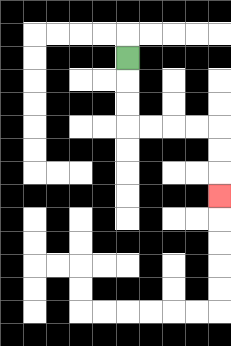{'start': '[5, 2]', 'end': '[9, 8]', 'path_directions': 'D,D,D,R,R,R,R,D,D,D', 'path_coordinates': '[[5, 2], [5, 3], [5, 4], [5, 5], [6, 5], [7, 5], [8, 5], [9, 5], [9, 6], [9, 7], [9, 8]]'}